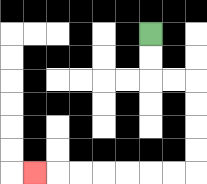{'start': '[6, 1]', 'end': '[1, 7]', 'path_directions': 'D,D,R,R,D,D,D,D,L,L,L,L,L,L,L', 'path_coordinates': '[[6, 1], [6, 2], [6, 3], [7, 3], [8, 3], [8, 4], [8, 5], [8, 6], [8, 7], [7, 7], [6, 7], [5, 7], [4, 7], [3, 7], [2, 7], [1, 7]]'}